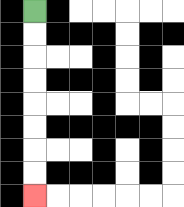{'start': '[1, 0]', 'end': '[1, 8]', 'path_directions': 'D,D,D,D,D,D,D,D', 'path_coordinates': '[[1, 0], [1, 1], [1, 2], [1, 3], [1, 4], [1, 5], [1, 6], [1, 7], [1, 8]]'}